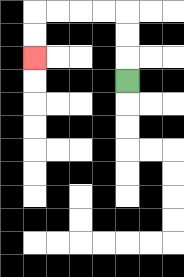{'start': '[5, 3]', 'end': '[1, 2]', 'path_directions': 'U,U,U,L,L,L,L,D,D', 'path_coordinates': '[[5, 3], [5, 2], [5, 1], [5, 0], [4, 0], [3, 0], [2, 0], [1, 0], [1, 1], [1, 2]]'}